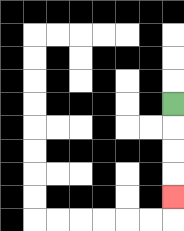{'start': '[7, 4]', 'end': '[7, 8]', 'path_directions': 'D,D,D,D', 'path_coordinates': '[[7, 4], [7, 5], [7, 6], [7, 7], [7, 8]]'}